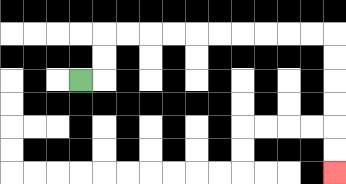{'start': '[3, 3]', 'end': '[14, 7]', 'path_directions': 'R,U,U,R,R,R,R,R,R,R,R,R,R,D,D,D,D,D,D', 'path_coordinates': '[[3, 3], [4, 3], [4, 2], [4, 1], [5, 1], [6, 1], [7, 1], [8, 1], [9, 1], [10, 1], [11, 1], [12, 1], [13, 1], [14, 1], [14, 2], [14, 3], [14, 4], [14, 5], [14, 6], [14, 7]]'}